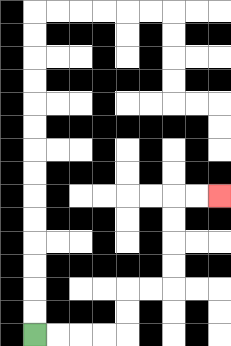{'start': '[1, 14]', 'end': '[9, 8]', 'path_directions': 'R,R,R,R,U,U,R,R,U,U,U,U,R,R', 'path_coordinates': '[[1, 14], [2, 14], [3, 14], [4, 14], [5, 14], [5, 13], [5, 12], [6, 12], [7, 12], [7, 11], [7, 10], [7, 9], [7, 8], [8, 8], [9, 8]]'}